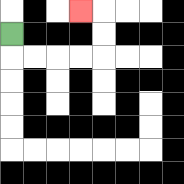{'start': '[0, 1]', 'end': '[3, 0]', 'path_directions': 'D,R,R,R,R,U,U,L', 'path_coordinates': '[[0, 1], [0, 2], [1, 2], [2, 2], [3, 2], [4, 2], [4, 1], [4, 0], [3, 0]]'}